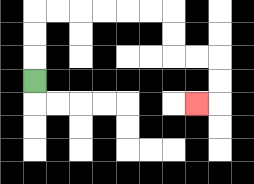{'start': '[1, 3]', 'end': '[8, 4]', 'path_directions': 'U,U,U,R,R,R,R,R,R,D,D,R,R,D,D,L', 'path_coordinates': '[[1, 3], [1, 2], [1, 1], [1, 0], [2, 0], [3, 0], [4, 0], [5, 0], [6, 0], [7, 0], [7, 1], [7, 2], [8, 2], [9, 2], [9, 3], [9, 4], [8, 4]]'}